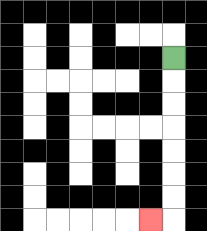{'start': '[7, 2]', 'end': '[6, 9]', 'path_directions': 'D,D,D,D,D,D,D,L', 'path_coordinates': '[[7, 2], [7, 3], [7, 4], [7, 5], [7, 6], [7, 7], [7, 8], [7, 9], [6, 9]]'}